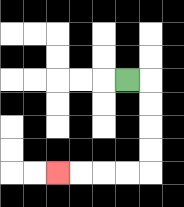{'start': '[5, 3]', 'end': '[2, 7]', 'path_directions': 'R,D,D,D,D,L,L,L,L', 'path_coordinates': '[[5, 3], [6, 3], [6, 4], [6, 5], [6, 6], [6, 7], [5, 7], [4, 7], [3, 7], [2, 7]]'}